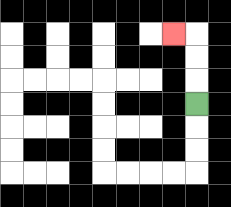{'start': '[8, 4]', 'end': '[7, 1]', 'path_directions': 'U,U,U,L', 'path_coordinates': '[[8, 4], [8, 3], [8, 2], [8, 1], [7, 1]]'}